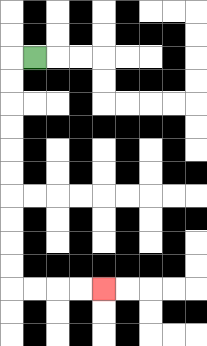{'start': '[1, 2]', 'end': '[4, 12]', 'path_directions': 'L,D,D,D,D,D,D,D,D,D,D,R,R,R,R', 'path_coordinates': '[[1, 2], [0, 2], [0, 3], [0, 4], [0, 5], [0, 6], [0, 7], [0, 8], [0, 9], [0, 10], [0, 11], [0, 12], [1, 12], [2, 12], [3, 12], [4, 12]]'}